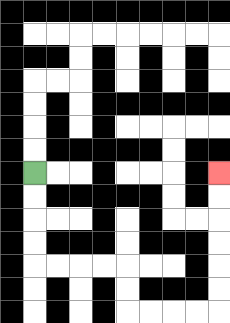{'start': '[1, 7]', 'end': '[9, 7]', 'path_directions': 'D,D,D,D,R,R,R,R,D,D,R,R,R,R,U,U,U,U,U,U', 'path_coordinates': '[[1, 7], [1, 8], [1, 9], [1, 10], [1, 11], [2, 11], [3, 11], [4, 11], [5, 11], [5, 12], [5, 13], [6, 13], [7, 13], [8, 13], [9, 13], [9, 12], [9, 11], [9, 10], [9, 9], [9, 8], [9, 7]]'}